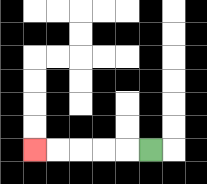{'start': '[6, 6]', 'end': '[1, 6]', 'path_directions': 'L,L,L,L,L', 'path_coordinates': '[[6, 6], [5, 6], [4, 6], [3, 6], [2, 6], [1, 6]]'}